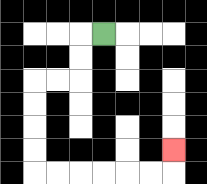{'start': '[4, 1]', 'end': '[7, 6]', 'path_directions': 'L,D,D,L,L,D,D,D,D,R,R,R,R,R,R,U', 'path_coordinates': '[[4, 1], [3, 1], [3, 2], [3, 3], [2, 3], [1, 3], [1, 4], [1, 5], [1, 6], [1, 7], [2, 7], [3, 7], [4, 7], [5, 7], [6, 7], [7, 7], [7, 6]]'}